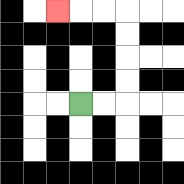{'start': '[3, 4]', 'end': '[2, 0]', 'path_directions': 'R,R,U,U,U,U,L,L,L', 'path_coordinates': '[[3, 4], [4, 4], [5, 4], [5, 3], [5, 2], [5, 1], [5, 0], [4, 0], [3, 0], [2, 0]]'}